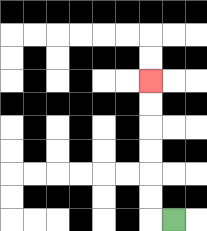{'start': '[7, 9]', 'end': '[6, 3]', 'path_directions': 'L,U,U,U,U,U,U', 'path_coordinates': '[[7, 9], [6, 9], [6, 8], [6, 7], [6, 6], [6, 5], [6, 4], [6, 3]]'}